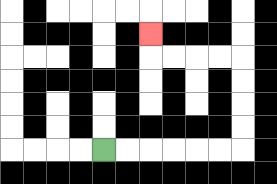{'start': '[4, 6]', 'end': '[6, 1]', 'path_directions': 'R,R,R,R,R,R,U,U,U,U,L,L,L,L,U', 'path_coordinates': '[[4, 6], [5, 6], [6, 6], [7, 6], [8, 6], [9, 6], [10, 6], [10, 5], [10, 4], [10, 3], [10, 2], [9, 2], [8, 2], [7, 2], [6, 2], [6, 1]]'}